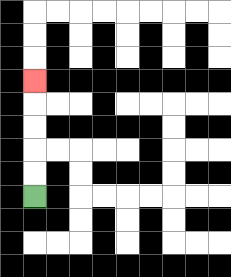{'start': '[1, 8]', 'end': '[1, 3]', 'path_directions': 'U,U,U,U,U', 'path_coordinates': '[[1, 8], [1, 7], [1, 6], [1, 5], [1, 4], [1, 3]]'}